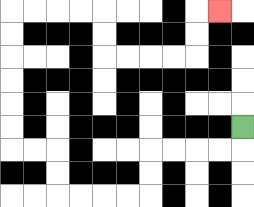{'start': '[10, 5]', 'end': '[9, 0]', 'path_directions': 'D,L,L,L,L,D,D,L,L,L,L,U,U,L,L,U,U,U,U,U,U,R,R,R,R,D,D,R,R,R,R,U,U,R', 'path_coordinates': '[[10, 5], [10, 6], [9, 6], [8, 6], [7, 6], [6, 6], [6, 7], [6, 8], [5, 8], [4, 8], [3, 8], [2, 8], [2, 7], [2, 6], [1, 6], [0, 6], [0, 5], [0, 4], [0, 3], [0, 2], [0, 1], [0, 0], [1, 0], [2, 0], [3, 0], [4, 0], [4, 1], [4, 2], [5, 2], [6, 2], [7, 2], [8, 2], [8, 1], [8, 0], [9, 0]]'}